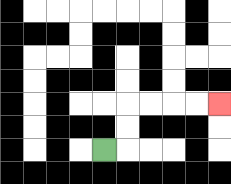{'start': '[4, 6]', 'end': '[9, 4]', 'path_directions': 'R,U,U,R,R,R,R', 'path_coordinates': '[[4, 6], [5, 6], [5, 5], [5, 4], [6, 4], [7, 4], [8, 4], [9, 4]]'}